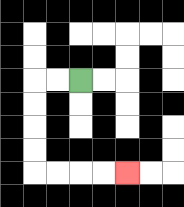{'start': '[3, 3]', 'end': '[5, 7]', 'path_directions': 'L,L,D,D,D,D,R,R,R,R', 'path_coordinates': '[[3, 3], [2, 3], [1, 3], [1, 4], [1, 5], [1, 6], [1, 7], [2, 7], [3, 7], [4, 7], [5, 7]]'}